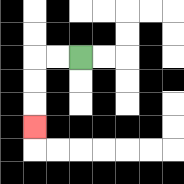{'start': '[3, 2]', 'end': '[1, 5]', 'path_directions': 'L,L,D,D,D', 'path_coordinates': '[[3, 2], [2, 2], [1, 2], [1, 3], [1, 4], [1, 5]]'}